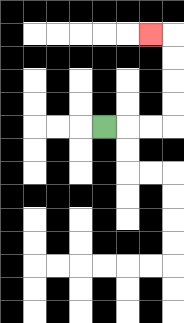{'start': '[4, 5]', 'end': '[6, 1]', 'path_directions': 'R,R,R,U,U,U,U,L', 'path_coordinates': '[[4, 5], [5, 5], [6, 5], [7, 5], [7, 4], [7, 3], [7, 2], [7, 1], [6, 1]]'}